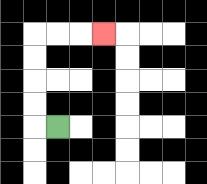{'start': '[2, 5]', 'end': '[4, 1]', 'path_directions': 'L,U,U,U,U,R,R,R', 'path_coordinates': '[[2, 5], [1, 5], [1, 4], [1, 3], [1, 2], [1, 1], [2, 1], [3, 1], [4, 1]]'}